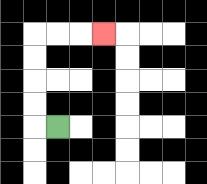{'start': '[2, 5]', 'end': '[4, 1]', 'path_directions': 'L,U,U,U,U,R,R,R', 'path_coordinates': '[[2, 5], [1, 5], [1, 4], [1, 3], [1, 2], [1, 1], [2, 1], [3, 1], [4, 1]]'}